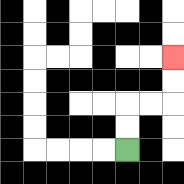{'start': '[5, 6]', 'end': '[7, 2]', 'path_directions': 'U,U,R,R,U,U', 'path_coordinates': '[[5, 6], [5, 5], [5, 4], [6, 4], [7, 4], [7, 3], [7, 2]]'}